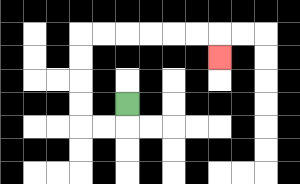{'start': '[5, 4]', 'end': '[9, 2]', 'path_directions': 'D,L,L,U,U,U,U,R,R,R,R,R,R,D', 'path_coordinates': '[[5, 4], [5, 5], [4, 5], [3, 5], [3, 4], [3, 3], [3, 2], [3, 1], [4, 1], [5, 1], [6, 1], [7, 1], [8, 1], [9, 1], [9, 2]]'}